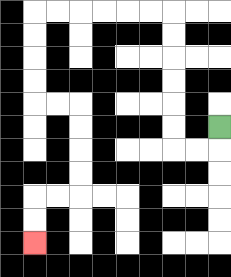{'start': '[9, 5]', 'end': '[1, 10]', 'path_directions': 'D,L,L,U,U,U,U,U,U,L,L,L,L,L,L,D,D,D,D,R,R,D,D,D,D,L,L,D,D', 'path_coordinates': '[[9, 5], [9, 6], [8, 6], [7, 6], [7, 5], [7, 4], [7, 3], [7, 2], [7, 1], [7, 0], [6, 0], [5, 0], [4, 0], [3, 0], [2, 0], [1, 0], [1, 1], [1, 2], [1, 3], [1, 4], [2, 4], [3, 4], [3, 5], [3, 6], [3, 7], [3, 8], [2, 8], [1, 8], [1, 9], [1, 10]]'}